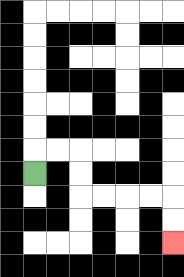{'start': '[1, 7]', 'end': '[7, 10]', 'path_directions': 'U,R,R,D,D,R,R,R,R,D,D', 'path_coordinates': '[[1, 7], [1, 6], [2, 6], [3, 6], [3, 7], [3, 8], [4, 8], [5, 8], [6, 8], [7, 8], [7, 9], [7, 10]]'}